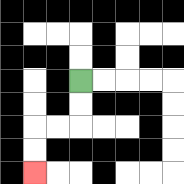{'start': '[3, 3]', 'end': '[1, 7]', 'path_directions': 'D,D,L,L,D,D', 'path_coordinates': '[[3, 3], [3, 4], [3, 5], [2, 5], [1, 5], [1, 6], [1, 7]]'}